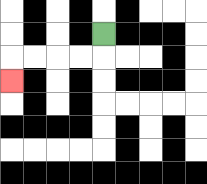{'start': '[4, 1]', 'end': '[0, 3]', 'path_directions': 'D,L,L,L,L,D', 'path_coordinates': '[[4, 1], [4, 2], [3, 2], [2, 2], [1, 2], [0, 2], [0, 3]]'}